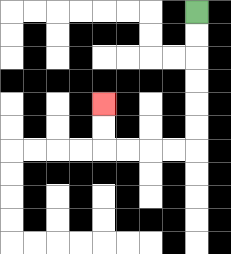{'start': '[8, 0]', 'end': '[4, 4]', 'path_directions': 'D,D,D,D,D,D,L,L,L,L,U,U', 'path_coordinates': '[[8, 0], [8, 1], [8, 2], [8, 3], [8, 4], [8, 5], [8, 6], [7, 6], [6, 6], [5, 6], [4, 6], [4, 5], [4, 4]]'}